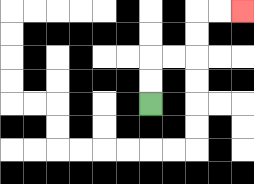{'start': '[6, 4]', 'end': '[10, 0]', 'path_directions': 'U,U,R,R,U,U,R,R', 'path_coordinates': '[[6, 4], [6, 3], [6, 2], [7, 2], [8, 2], [8, 1], [8, 0], [9, 0], [10, 0]]'}